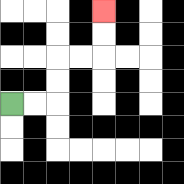{'start': '[0, 4]', 'end': '[4, 0]', 'path_directions': 'R,R,U,U,R,R,U,U', 'path_coordinates': '[[0, 4], [1, 4], [2, 4], [2, 3], [2, 2], [3, 2], [4, 2], [4, 1], [4, 0]]'}